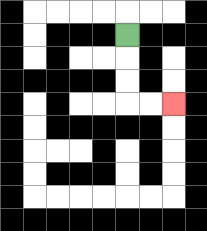{'start': '[5, 1]', 'end': '[7, 4]', 'path_directions': 'D,D,D,R,R', 'path_coordinates': '[[5, 1], [5, 2], [5, 3], [5, 4], [6, 4], [7, 4]]'}